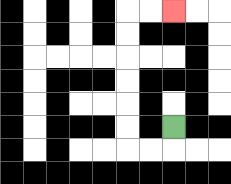{'start': '[7, 5]', 'end': '[7, 0]', 'path_directions': 'D,L,L,U,U,U,U,U,U,R,R', 'path_coordinates': '[[7, 5], [7, 6], [6, 6], [5, 6], [5, 5], [5, 4], [5, 3], [5, 2], [5, 1], [5, 0], [6, 0], [7, 0]]'}